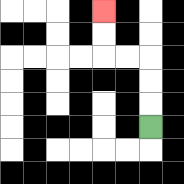{'start': '[6, 5]', 'end': '[4, 0]', 'path_directions': 'U,U,U,L,L,U,U', 'path_coordinates': '[[6, 5], [6, 4], [6, 3], [6, 2], [5, 2], [4, 2], [4, 1], [4, 0]]'}